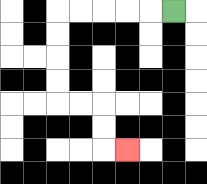{'start': '[7, 0]', 'end': '[5, 6]', 'path_directions': 'L,L,L,L,L,D,D,D,D,R,R,D,D,R', 'path_coordinates': '[[7, 0], [6, 0], [5, 0], [4, 0], [3, 0], [2, 0], [2, 1], [2, 2], [2, 3], [2, 4], [3, 4], [4, 4], [4, 5], [4, 6], [5, 6]]'}